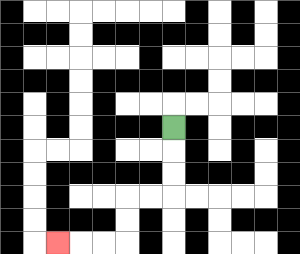{'start': '[7, 5]', 'end': '[2, 10]', 'path_directions': 'D,D,D,L,L,D,D,L,L,L', 'path_coordinates': '[[7, 5], [7, 6], [7, 7], [7, 8], [6, 8], [5, 8], [5, 9], [5, 10], [4, 10], [3, 10], [2, 10]]'}